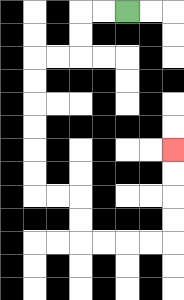{'start': '[5, 0]', 'end': '[7, 6]', 'path_directions': 'L,L,D,D,L,L,D,D,D,D,D,D,R,R,D,D,R,R,R,R,U,U,U,U', 'path_coordinates': '[[5, 0], [4, 0], [3, 0], [3, 1], [3, 2], [2, 2], [1, 2], [1, 3], [1, 4], [1, 5], [1, 6], [1, 7], [1, 8], [2, 8], [3, 8], [3, 9], [3, 10], [4, 10], [5, 10], [6, 10], [7, 10], [7, 9], [7, 8], [7, 7], [7, 6]]'}